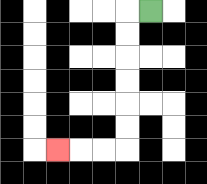{'start': '[6, 0]', 'end': '[2, 6]', 'path_directions': 'L,D,D,D,D,D,D,L,L,L', 'path_coordinates': '[[6, 0], [5, 0], [5, 1], [5, 2], [5, 3], [5, 4], [5, 5], [5, 6], [4, 6], [3, 6], [2, 6]]'}